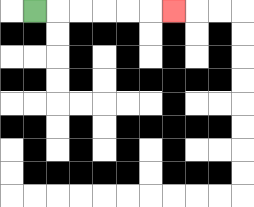{'start': '[1, 0]', 'end': '[7, 0]', 'path_directions': 'R,R,R,R,R,R', 'path_coordinates': '[[1, 0], [2, 0], [3, 0], [4, 0], [5, 0], [6, 0], [7, 0]]'}